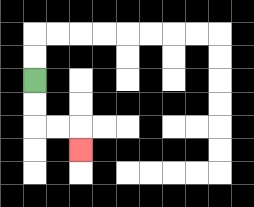{'start': '[1, 3]', 'end': '[3, 6]', 'path_directions': 'D,D,R,R,D', 'path_coordinates': '[[1, 3], [1, 4], [1, 5], [2, 5], [3, 5], [3, 6]]'}